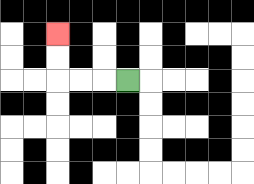{'start': '[5, 3]', 'end': '[2, 1]', 'path_directions': 'L,L,L,U,U', 'path_coordinates': '[[5, 3], [4, 3], [3, 3], [2, 3], [2, 2], [2, 1]]'}